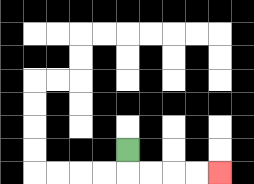{'start': '[5, 6]', 'end': '[9, 7]', 'path_directions': 'D,R,R,R,R', 'path_coordinates': '[[5, 6], [5, 7], [6, 7], [7, 7], [8, 7], [9, 7]]'}